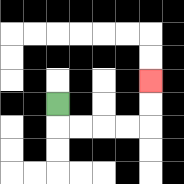{'start': '[2, 4]', 'end': '[6, 3]', 'path_directions': 'D,R,R,R,R,U,U', 'path_coordinates': '[[2, 4], [2, 5], [3, 5], [4, 5], [5, 5], [6, 5], [6, 4], [6, 3]]'}